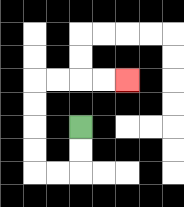{'start': '[3, 5]', 'end': '[5, 3]', 'path_directions': 'D,D,L,L,U,U,U,U,R,R,R,R', 'path_coordinates': '[[3, 5], [3, 6], [3, 7], [2, 7], [1, 7], [1, 6], [1, 5], [1, 4], [1, 3], [2, 3], [3, 3], [4, 3], [5, 3]]'}